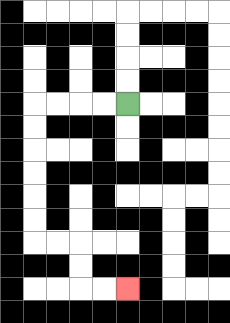{'start': '[5, 4]', 'end': '[5, 12]', 'path_directions': 'L,L,L,L,D,D,D,D,D,D,R,R,D,D,R,R', 'path_coordinates': '[[5, 4], [4, 4], [3, 4], [2, 4], [1, 4], [1, 5], [1, 6], [1, 7], [1, 8], [1, 9], [1, 10], [2, 10], [3, 10], [3, 11], [3, 12], [4, 12], [5, 12]]'}